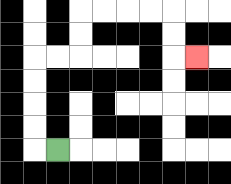{'start': '[2, 6]', 'end': '[8, 2]', 'path_directions': 'L,U,U,U,U,R,R,U,U,R,R,R,R,D,D,R', 'path_coordinates': '[[2, 6], [1, 6], [1, 5], [1, 4], [1, 3], [1, 2], [2, 2], [3, 2], [3, 1], [3, 0], [4, 0], [5, 0], [6, 0], [7, 0], [7, 1], [7, 2], [8, 2]]'}